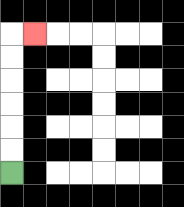{'start': '[0, 7]', 'end': '[1, 1]', 'path_directions': 'U,U,U,U,U,U,R', 'path_coordinates': '[[0, 7], [0, 6], [0, 5], [0, 4], [0, 3], [0, 2], [0, 1], [1, 1]]'}